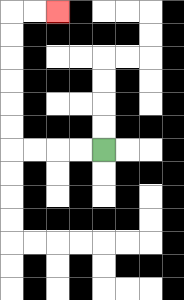{'start': '[4, 6]', 'end': '[2, 0]', 'path_directions': 'L,L,L,L,U,U,U,U,U,U,R,R', 'path_coordinates': '[[4, 6], [3, 6], [2, 6], [1, 6], [0, 6], [0, 5], [0, 4], [0, 3], [0, 2], [0, 1], [0, 0], [1, 0], [2, 0]]'}